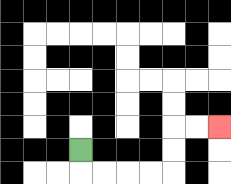{'start': '[3, 6]', 'end': '[9, 5]', 'path_directions': 'D,R,R,R,R,U,U,R,R', 'path_coordinates': '[[3, 6], [3, 7], [4, 7], [5, 7], [6, 7], [7, 7], [7, 6], [7, 5], [8, 5], [9, 5]]'}